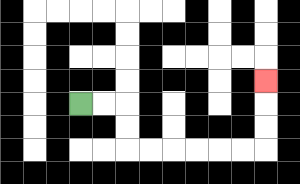{'start': '[3, 4]', 'end': '[11, 3]', 'path_directions': 'R,R,D,D,R,R,R,R,R,R,U,U,U', 'path_coordinates': '[[3, 4], [4, 4], [5, 4], [5, 5], [5, 6], [6, 6], [7, 6], [8, 6], [9, 6], [10, 6], [11, 6], [11, 5], [11, 4], [11, 3]]'}